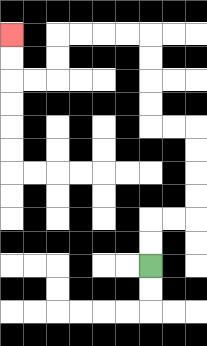{'start': '[6, 11]', 'end': '[0, 1]', 'path_directions': 'U,U,R,R,U,U,U,U,L,L,U,U,U,U,L,L,L,L,D,D,L,L,U,U', 'path_coordinates': '[[6, 11], [6, 10], [6, 9], [7, 9], [8, 9], [8, 8], [8, 7], [8, 6], [8, 5], [7, 5], [6, 5], [6, 4], [6, 3], [6, 2], [6, 1], [5, 1], [4, 1], [3, 1], [2, 1], [2, 2], [2, 3], [1, 3], [0, 3], [0, 2], [0, 1]]'}